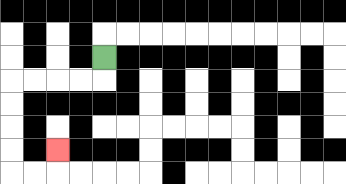{'start': '[4, 2]', 'end': '[2, 6]', 'path_directions': 'D,L,L,L,L,D,D,D,D,R,R,U', 'path_coordinates': '[[4, 2], [4, 3], [3, 3], [2, 3], [1, 3], [0, 3], [0, 4], [0, 5], [0, 6], [0, 7], [1, 7], [2, 7], [2, 6]]'}